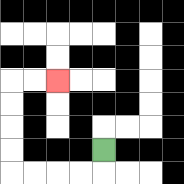{'start': '[4, 6]', 'end': '[2, 3]', 'path_directions': 'D,L,L,L,L,U,U,U,U,R,R', 'path_coordinates': '[[4, 6], [4, 7], [3, 7], [2, 7], [1, 7], [0, 7], [0, 6], [0, 5], [0, 4], [0, 3], [1, 3], [2, 3]]'}